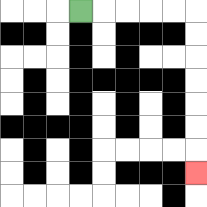{'start': '[3, 0]', 'end': '[8, 7]', 'path_directions': 'R,R,R,R,R,D,D,D,D,D,D,D', 'path_coordinates': '[[3, 0], [4, 0], [5, 0], [6, 0], [7, 0], [8, 0], [8, 1], [8, 2], [8, 3], [8, 4], [8, 5], [8, 6], [8, 7]]'}